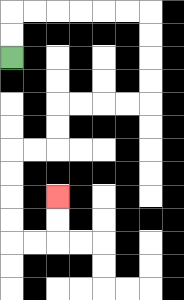{'start': '[0, 2]', 'end': '[2, 8]', 'path_directions': 'U,U,R,R,R,R,R,R,D,D,D,D,L,L,L,L,D,D,L,L,D,D,D,D,R,R,U,U', 'path_coordinates': '[[0, 2], [0, 1], [0, 0], [1, 0], [2, 0], [3, 0], [4, 0], [5, 0], [6, 0], [6, 1], [6, 2], [6, 3], [6, 4], [5, 4], [4, 4], [3, 4], [2, 4], [2, 5], [2, 6], [1, 6], [0, 6], [0, 7], [0, 8], [0, 9], [0, 10], [1, 10], [2, 10], [2, 9], [2, 8]]'}